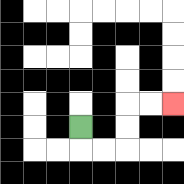{'start': '[3, 5]', 'end': '[7, 4]', 'path_directions': 'D,R,R,U,U,R,R', 'path_coordinates': '[[3, 5], [3, 6], [4, 6], [5, 6], [5, 5], [5, 4], [6, 4], [7, 4]]'}